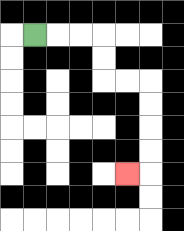{'start': '[1, 1]', 'end': '[5, 7]', 'path_directions': 'R,R,R,D,D,R,R,D,D,D,D,L', 'path_coordinates': '[[1, 1], [2, 1], [3, 1], [4, 1], [4, 2], [4, 3], [5, 3], [6, 3], [6, 4], [6, 5], [6, 6], [6, 7], [5, 7]]'}